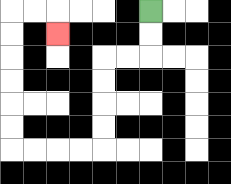{'start': '[6, 0]', 'end': '[2, 1]', 'path_directions': 'D,D,L,L,D,D,D,D,L,L,L,L,U,U,U,U,U,U,R,R,D', 'path_coordinates': '[[6, 0], [6, 1], [6, 2], [5, 2], [4, 2], [4, 3], [4, 4], [4, 5], [4, 6], [3, 6], [2, 6], [1, 6], [0, 6], [0, 5], [0, 4], [0, 3], [0, 2], [0, 1], [0, 0], [1, 0], [2, 0], [2, 1]]'}